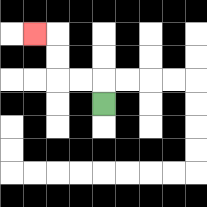{'start': '[4, 4]', 'end': '[1, 1]', 'path_directions': 'U,L,L,U,U,L', 'path_coordinates': '[[4, 4], [4, 3], [3, 3], [2, 3], [2, 2], [2, 1], [1, 1]]'}